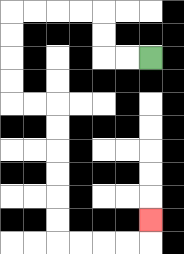{'start': '[6, 2]', 'end': '[6, 9]', 'path_directions': 'L,L,U,U,L,L,L,L,D,D,D,D,R,R,D,D,D,D,D,D,R,R,R,R,U', 'path_coordinates': '[[6, 2], [5, 2], [4, 2], [4, 1], [4, 0], [3, 0], [2, 0], [1, 0], [0, 0], [0, 1], [0, 2], [0, 3], [0, 4], [1, 4], [2, 4], [2, 5], [2, 6], [2, 7], [2, 8], [2, 9], [2, 10], [3, 10], [4, 10], [5, 10], [6, 10], [6, 9]]'}